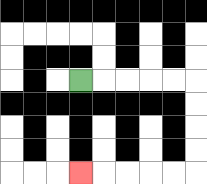{'start': '[3, 3]', 'end': '[3, 7]', 'path_directions': 'R,R,R,R,R,D,D,D,D,L,L,L,L,L', 'path_coordinates': '[[3, 3], [4, 3], [5, 3], [6, 3], [7, 3], [8, 3], [8, 4], [8, 5], [8, 6], [8, 7], [7, 7], [6, 7], [5, 7], [4, 7], [3, 7]]'}